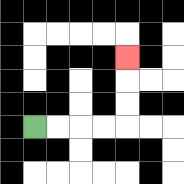{'start': '[1, 5]', 'end': '[5, 2]', 'path_directions': 'R,R,R,R,U,U,U', 'path_coordinates': '[[1, 5], [2, 5], [3, 5], [4, 5], [5, 5], [5, 4], [5, 3], [5, 2]]'}